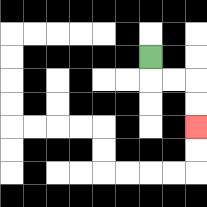{'start': '[6, 2]', 'end': '[8, 5]', 'path_directions': 'D,R,R,D,D', 'path_coordinates': '[[6, 2], [6, 3], [7, 3], [8, 3], [8, 4], [8, 5]]'}